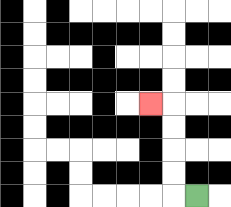{'start': '[8, 8]', 'end': '[6, 4]', 'path_directions': 'L,U,U,U,U,L', 'path_coordinates': '[[8, 8], [7, 8], [7, 7], [7, 6], [7, 5], [7, 4], [6, 4]]'}